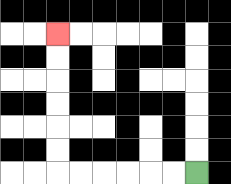{'start': '[8, 7]', 'end': '[2, 1]', 'path_directions': 'L,L,L,L,L,L,U,U,U,U,U,U', 'path_coordinates': '[[8, 7], [7, 7], [6, 7], [5, 7], [4, 7], [3, 7], [2, 7], [2, 6], [2, 5], [2, 4], [2, 3], [2, 2], [2, 1]]'}